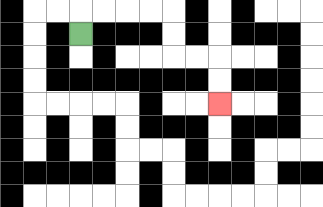{'start': '[3, 1]', 'end': '[9, 4]', 'path_directions': 'U,R,R,R,R,D,D,R,R,D,D', 'path_coordinates': '[[3, 1], [3, 0], [4, 0], [5, 0], [6, 0], [7, 0], [7, 1], [7, 2], [8, 2], [9, 2], [9, 3], [9, 4]]'}